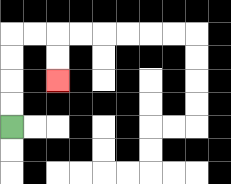{'start': '[0, 5]', 'end': '[2, 3]', 'path_directions': 'U,U,U,U,R,R,D,D', 'path_coordinates': '[[0, 5], [0, 4], [0, 3], [0, 2], [0, 1], [1, 1], [2, 1], [2, 2], [2, 3]]'}